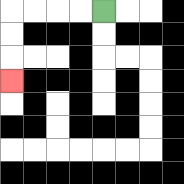{'start': '[4, 0]', 'end': '[0, 3]', 'path_directions': 'L,L,L,L,D,D,D', 'path_coordinates': '[[4, 0], [3, 0], [2, 0], [1, 0], [0, 0], [0, 1], [0, 2], [0, 3]]'}